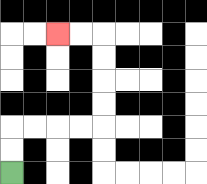{'start': '[0, 7]', 'end': '[2, 1]', 'path_directions': 'U,U,R,R,R,R,U,U,U,U,L,L', 'path_coordinates': '[[0, 7], [0, 6], [0, 5], [1, 5], [2, 5], [3, 5], [4, 5], [4, 4], [4, 3], [4, 2], [4, 1], [3, 1], [2, 1]]'}